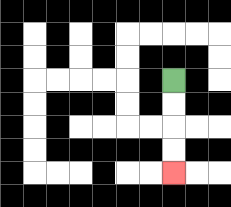{'start': '[7, 3]', 'end': '[7, 7]', 'path_directions': 'D,D,D,D', 'path_coordinates': '[[7, 3], [7, 4], [7, 5], [7, 6], [7, 7]]'}